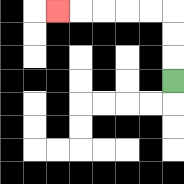{'start': '[7, 3]', 'end': '[2, 0]', 'path_directions': 'U,U,U,L,L,L,L,L', 'path_coordinates': '[[7, 3], [7, 2], [7, 1], [7, 0], [6, 0], [5, 0], [4, 0], [3, 0], [2, 0]]'}